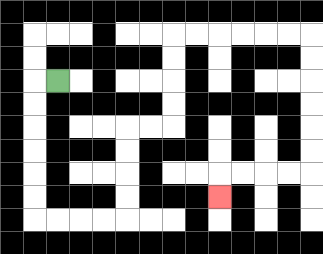{'start': '[2, 3]', 'end': '[9, 8]', 'path_directions': 'L,D,D,D,D,D,D,R,R,R,R,U,U,U,U,R,R,U,U,U,U,R,R,R,R,R,R,D,D,D,D,D,D,L,L,L,L,D', 'path_coordinates': '[[2, 3], [1, 3], [1, 4], [1, 5], [1, 6], [1, 7], [1, 8], [1, 9], [2, 9], [3, 9], [4, 9], [5, 9], [5, 8], [5, 7], [5, 6], [5, 5], [6, 5], [7, 5], [7, 4], [7, 3], [7, 2], [7, 1], [8, 1], [9, 1], [10, 1], [11, 1], [12, 1], [13, 1], [13, 2], [13, 3], [13, 4], [13, 5], [13, 6], [13, 7], [12, 7], [11, 7], [10, 7], [9, 7], [9, 8]]'}